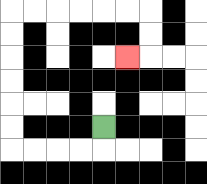{'start': '[4, 5]', 'end': '[5, 2]', 'path_directions': 'D,L,L,L,L,U,U,U,U,U,U,R,R,R,R,R,R,D,D,L', 'path_coordinates': '[[4, 5], [4, 6], [3, 6], [2, 6], [1, 6], [0, 6], [0, 5], [0, 4], [0, 3], [0, 2], [0, 1], [0, 0], [1, 0], [2, 0], [3, 0], [4, 0], [5, 0], [6, 0], [6, 1], [6, 2], [5, 2]]'}